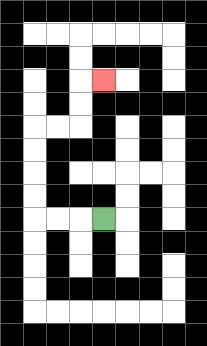{'start': '[4, 9]', 'end': '[4, 3]', 'path_directions': 'L,L,L,U,U,U,U,R,R,U,U,R', 'path_coordinates': '[[4, 9], [3, 9], [2, 9], [1, 9], [1, 8], [1, 7], [1, 6], [1, 5], [2, 5], [3, 5], [3, 4], [3, 3], [4, 3]]'}